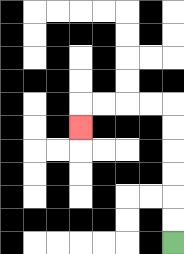{'start': '[7, 10]', 'end': '[3, 5]', 'path_directions': 'U,U,U,U,U,U,L,L,L,L,D', 'path_coordinates': '[[7, 10], [7, 9], [7, 8], [7, 7], [7, 6], [7, 5], [7, 4], [6, 4], [5, 4], [4, 4], [3, 4], [3, 5]]'}